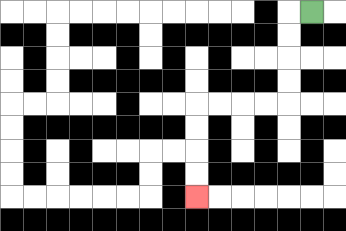{'start': '[13, 0]', 'end': '[8, 8]', 'path_directions': 'L,D,D,D,D,L,L,L,L,D,D,D,D', 'path_coordinates': '[[13, 0], [12, 0], [12, 1], [12, 2], [12, 3], [12, 4], [11, 4], [10, 4], [9, 4], [8, 4], [8, 5], [8, 6], [8, 7], [8, 8]]'}